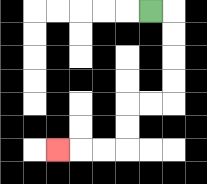{'start': '[6, 0]', 'end': '[2, 6]', 'path_directions': 'R,D,D,D,D,L,L,D,D,L,L,L', 'path_coordinates': '[[6, 0], [7, 0], [7, 1], [7, 2], [7, 3], [7, 4], [6, 4], [5, 4], [5, 5], [5, 6], [4, 6], [3, 6], [2, 6]]'}